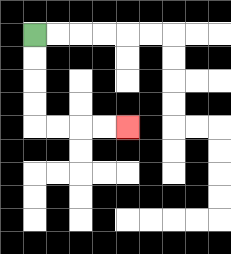{'start': '[1, 1]', 'end': '[5, 5]', 'path_directions': 'D,D,D,D,R,R,R,R', 'path_coordinates': '[[1, 1], [1, 2], [1, 3], [1, 4], [1, 5], [2, 5], [3, 5], [4, 5], [5, 5]]'}